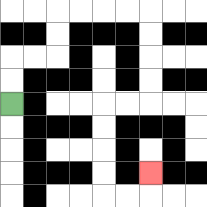{'start': '[0, 4]', 'end': '[6, 7]', 'path_directions': 'U,U,R,R,U,U,R,R,R,R,D,D,D,D,L,L,D,D,D,D,R,R,U', 'path_coordinates': '[[0, 4], [0, 3], [0, 2], [1, 2], [2, 2], [2, 1], [2, 0], [3, 0], [4, 0], [5, 0], [6, 0], [6, 1], [6, 2], [6, 3], [6, 4], [5, 4], [4, 4], [4, 5], [4, 6], [4, 7], [4, 8], [5, 8], [6, 8], [6, 7]]'}